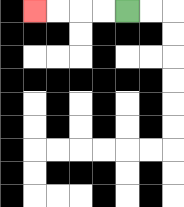{'start': '[5, 0]', 'end': '[1, 0]', 'path_directions': 'L,L,L,L', 'path_coordinates': '[[5, 0], [4, 0], [3, 0], [2, 0], [1, 0]]'}